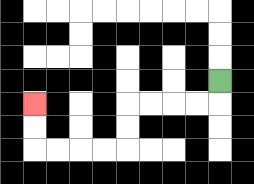{'start': '[9, 3]', 'end': '[1, 4]', 'path_directions': 'D,L,L,L,L,D,D,L,L,L,L,U,U', 'path_coordinates': '[[9, 3], [9, 4], [8, 4], [7, 4], [6, 4], [5, 4], [5, 5], [5, 6], [4, 6], [3, 6], [2, 6], [1, 6], [1, 5], [1, 4]]'}